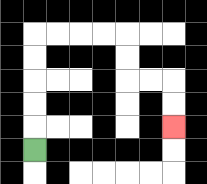{'start': '[1, 6]', 'end': '[7, 5]', 'path_directions': 'U,U,U,U,U,R,R,R,R,D,D,R,R,D,D', 'path_coordinates': '[[1, 6], [1, 5], [1, 4], [1, 3], [1, 2], [1, 1], [2, 1], [3, 1], [4, 1], [5, 1], [5, 2], [5, 3], [6, 3], [7, 3], [7, 4], [7, 5]]'}